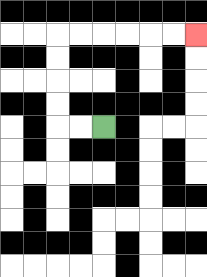{'start': '[4, 5]', 'end': '[8, 1]', 'path_directions': 'L,L,U,U,U,U,R,R,R,R,R,R', 'path_coordinates': '[[4, 5], [3, 5], [2, 5], [2, 4], [2, 3], [2, 2], [2, 1], [3, 1], [4, 1], [5, 1], [6, 1], [7, 1], [8, 1]]'}